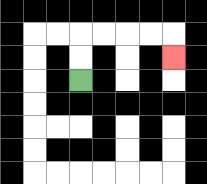{'start': '[3, 3]', 'end': '[7, 2]', 'path_directions': 'U,U,R,R,R,R,D', 'path_coordinates': '[[3, 3], [3, 2], [3, 1], [4, 1], [5, 1], [6, 1], [7, 1], [7, 2]]'}